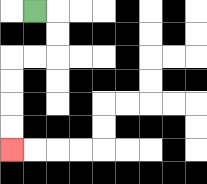{'start': '[1, 0]', 'end': '[0, 6]', 'path_directions': 'R,D,D,L,L,D,D,D,D', 'path_coordinates': '[[1, 0], [2, 0], [2, 1], [2, 2], [1, 2], [0, 2], [0, 3], [0, 4], [0, 5], [0, 6]]'}